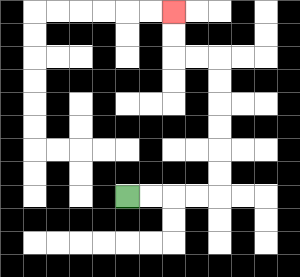{'start': '[5, 8]', 'end': '[7, 0]', 'path_directions': 'R,R,R,R,U,U,U,U,U,U,L,L,U,U', 'path_coordinates': '[[5, 8], [6, 8], [7, 8], [8, 8], [9, 8], [9, 7], [9, 6], [9, 5], [9, 4], [9, 3], [9, 2], [8, 2], [7, 2], [7, 1], [7, 0]]'}